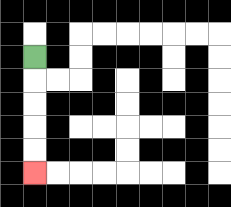{'start': '[1, 2]', 'end': '[1, 7]', 'path_directions': 'D,D,D,D,D', 'path_coordinates': '[[1, 2], [1, 3], [1, 4], [1, 5], [1, 6], [1, 7]]'}